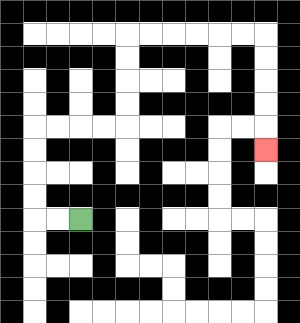{'start': '[3, 9]', 'end': '[11, 6]', 'path_directions': 'L,L,U,U,U,U,R,R,R,R,U,U,U,U,R,R,R,R,R,R,D,D,D,D,D', 'path_coordinates': '[[3, 9], [2, 9], [1, 9], [1, 8], [1, 7], [1, 6], [1, 5], [2, 5], [3, 5], [4, 5], [5, 5], [5, 4], [5, 3], [5, 2], [5, 1], [6, 1], [7, 1], [8, 1], [9, 1], [10, 1], [11, 1], [11, 2], [11, 3], [11, 4], [11, 5], [11, 6]]'}